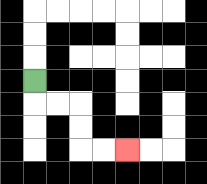{'start': '[1, 3]', 'end': '[5, 6]', 'path_directions': 'D,R,R,D,D,R,R', 'path_coordinates': '[[1, 3], [1, 4], [2, 4], [3, 4], [3, 5], [3, 6], [4, 6], [5, 6]]'}